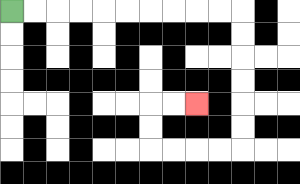{'start': '[0, 0]', 'end': '[8, 4]', 'path_directions': 'R,R,R,R,R,R,R,R,R,R,D,D,D,D,D,D,L,L,L,L,U,U,R,R', 'path_coordinates': '[[0, 0], [1, 0], [2, 0], [3, 0], [4, 0], [5, 0], [6, 0], [7, 0], [8, 0], [9, 0], [10, 0], [10, 1], [10, 2], [10, 3], [10, 4], [10, 5], [10, 6], [9, 6], [8, 6], [7, 6], [6, 6], [6, 5], [6, 4], [7, 4], [8, 4]]'}